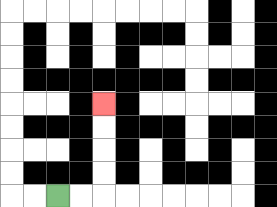{'start': '[2, 8]', 'end': '[4, 4]', 'path_directions': 'R,R,U,U,U,U', 'path_coordinates': '[[2, 8], [3, 8], [4, 8], [4, 7], [4, 6], [4, 5], [4, 4]]'}